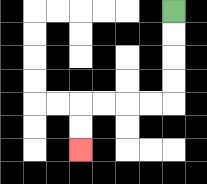{'start': '[7, 0]', 'end': '[3, 6]', 'path_directions': 'D,D,D,D,L,L,L,L,D,D', 'path_coordinates': '[[7, 0], [7, 1], [7, 2], [7, 3], [7, 4], [6, 4], [5, 4], [4, 4], [3, 4], [3, 5], [3, 6]]'}